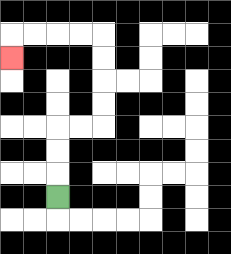{'start': '[2, 8]', 'end': '[0, 2]', 'path_directions': 'U,U,U,R,R,U,U,U,U,L,L,L,L,D', 'path_coordinates': '[[2, 8], [2, 7], [2, 6], [2, 5], [3, 5], [4, 5], [4, 4], [4, 3], [4, 2], [4, 1], [3, 1], [2, 1], [1, 1], [0, 1], [0, 2]]'}